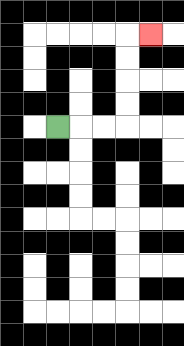{'start': '[2, 5]', 'end': '[6, 1]', 'path_directions': 'R,R,R,U,U,U,U,R', 'path_coordinates': '[[2, 5], [3, 5], [4, 5], [5, 5], [5, 4], [5, 3], [5, 2], [5, 1], [6, 1]]'}